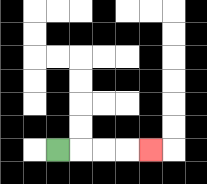{'start': '[2, 6]', 'end': '[6, 6]', 'path_directions': 'R,R,R,R', 'path_coordinates': '[[2, 6], [3, 6], [4, 6], [5, 6], [6, 6]]'}